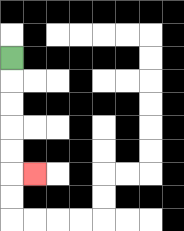{'start': '[0, 2]', 'end': '[1, 7]', 'path_directions': 'D,D,D,D,D,R', 'path_coordinates': '[[0, 2], [0, 3], [0, 4], [0, 5], [0, 6], [0, 7], [1, 7]]'}